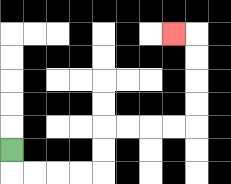{'start': '[0, 6]', 'end': '[7, 1]', 'path_directions': 'D,R,R,R,R,U,U,R,R,R,R,U,U,U,U,L', 'path_coordinates': '[[0, 6], [0, 7], [1, 7], [2, 7], [3, 7], [4, 7], [4, 6], [4, 5], [5, 5], [6, 5], [7, 5], [8, 5], [8, 4], [8, 3], [8, 2], [8, 1], [7, 1]]'}